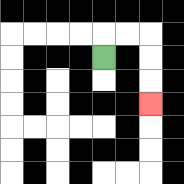{'start': '[4, 2]', 'end': '[6, 4]', 'path_directions': 'U,R,R,D,D,D', 'path_coordinates': '[[4, 2], [4, 1], [5, 1], [6, 1], [6, 2], [6, 3], [6, 4]]'}